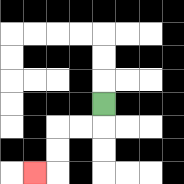{'start': '[4, 4]', 'end': '[1, 7]', 'path_directions': 'D,L,L,D,D,L', 'path_coordinates': '[[4, 4], [4, 5], [3, 5], [2, 5], [2, 6], [2, 7], [1, 7]]'}